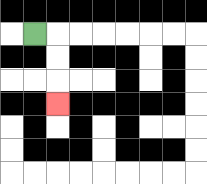{'start': '[1, 1]', 'end': '[2, 4]', 'path_directions': 'R,D,D,D', 'path_coordinates': '[[1, 1], [2, 1], [2, 2], [2, 3], [2, 4]]'}